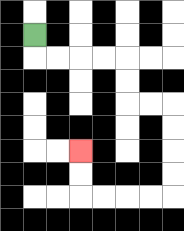{'start': '[1, 1]', 'end': '[3, 6]', 'path_directions': 'D,R,R,R,R,D,D,R,R,D,D,D,D,L,L,L,L,U,U', 'path_coordinates': '[[1, 1], [1, 2], [2, 2], [3, 2], [4, 2], [5, 2], [5, 3], [5, 4], [6, 4], [7, 4], [7, 5], [7, 6], [7, 7], [7, 8], [6, 8], [5, 8], [4, 8], [3, 8], [3, 7], [3, 6]]'}